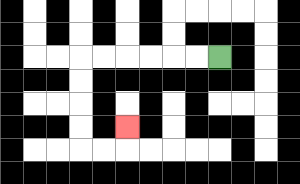{'start': '[9, 2]', 'end': '[5, 5]', 'path_directions': 'L,L,L,L,L,L,D,D,D,D,R,R,U', 'path_coordinates': '[[9, 2], [8, 2], [7, 2], [6, 2], [5, 2], [4, 2], [3, 2], [3, 3], [3, 4], [3, 5], [3, 6], [4, 6], [5, 6], [5, 5]]'}